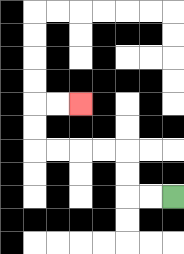{'start': '[7, 8]', 'end': '[3, 4]', 'path_directions': 'L,L,U,U,L,L,L,L,U,U,R,R', 'path_coordinates': '[[7, 8], [6, 8], [5, 8], [5, 7], [5, 6], [4, 6], [3, 6], [2, 6], [1, 6], [1, 5], [1, 4], [2, 4], [3, 4]]'}